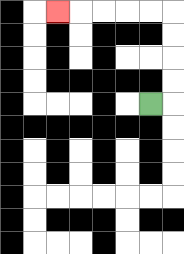{'start': '[6, 4]', 'end': '[2, 0]', 'path_directions': 'R,U,U,U,U,L,L,L,L,L', 'path_coordinates': '[[6, 4], [7, 4], [7, 3], [7, 2], [7, 1], [7, 0], [6, 0], [5, 0], [4, 0], [3, 0], [2, 0]]'}